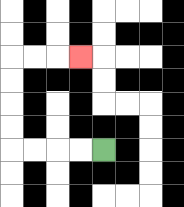{'start': '[4, 6]', 'end': '[3, 2]', 'path_directions': 'L,L,L,L,U,U,U,U,R,R,R', 'path_coordinates': '[[4, 6], [3, 6], [2, 6], [1, 6], [0, 6], [0, 5], [0, 4], [0, 3], [0, 2], [1, 2], [2, 2], [3, 2]]'}